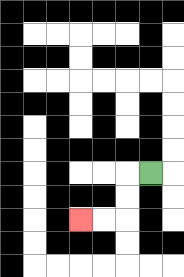{'start': '[6, 7]', 'end': '[3, 9]', 'path_directions': 'L,D,D,L,L', 'path_coordinates': '[[6, 7], [5, 7], [5, 8], [5, 9], [4, 9], [3, 9]]'}